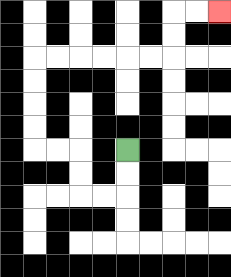{'start': '[5, 6]', 'end': '[9, 0]', 'path_directions': 'D,D,L,L,U,U,L,L,U,U,U,U,R,R,R,R,R,R,U,U,R,R', 'path_coordinates': '[[5, 6], [5, 7], [5, 8], [4, 8], [3, 8], [3, 7], [3, 6], [2, 6], [1, 6], [1, 5], [1, 4], [1, 3], [1, 2], [2, 2], [3, 2], [4, 2], [5, 2], [6, 2], [7, 2], [7, 1], [7, 0], [8, 0], [9, 0]]'}